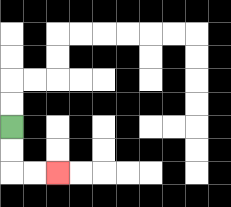{'start': '[0, 5]', 'end': '[2, 7]', 'path_directions': 'D,D,R,R', 'path_coordinates': '[[0, 5], [0, 6], [0, 7], [1, 7], [2, 7]]'}